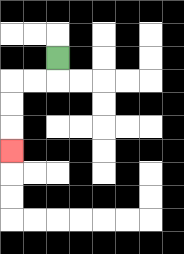{'start': '[2, 2]', 'end': '[0, 6]', 'path_directions': 'D,L,L,D,D,D', 'path_coordinates': '[[2, 2], [2, 3], [1, 3], [0, 3], [0, 4], [0, 5], [0, 6]]'}